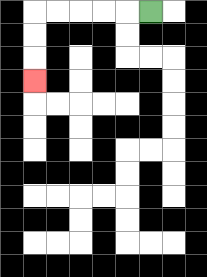{'start': '[6, 0]', 'end': '[1, 3]', 'path_directions': 'L,L,L,L,L,D,D,D', 'path_coordinates': '[[6, 0], [5, 0], [4, 0], [3, 0], [2, 0], [1, 0], [1, 1], [1, 2], [1, 3]]'}